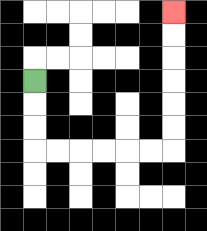{'start': '[1, 3]', 'end': '[7, 0]', 'path_directions': 'D,D,D,R,R,R,R,R,R,U,U,U,U,U,U', 'path_coordinates': '[[1, 3], [1, 4], [1, 5], [1, 6], [2, 6], [3, 6], [4, 6], [5, 6], [6, 6], [7, 6], [7, 5], [7, 4], [7, 3], [7, 2], [7, 1], [7, 0]]'}